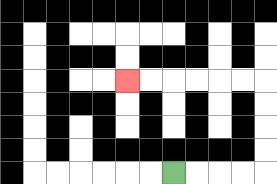{'start': '[7, 7]', 'end': '[5, 3]', 'path_directions': 'R,R,R,R,U,U,U,U,L,L,L,L,L,L', 'path_coordinates': '[[7, 7], [8, 7], [9, 7], [10, 7], [11, 7], [11, 6], [11, 5], [11, 4], [11, 3], [10, 3], [9, 3], [8, 3], [7, 3], [6, 3], [5, 3]]'}